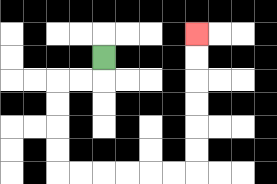{'start': '[4, 2]', 'end': '[8, 1]', 'path_directions': 'D,L,L,D,D,D,D,R,R,R,R,R,R,U,U,U,U,U,U', 'path_coordinates': '[[4, 2], [4, 3], [3, 3], [2, 3], [2, 4], [2, 5], [2, 6], [2, 7], [3, 7], [4, 7], [5, 7], [6, 7], [7, 7], [8, 7], [8, 6], [8, 5], [8, 4], [8, 3], [8, 2], [8, 1]]'}